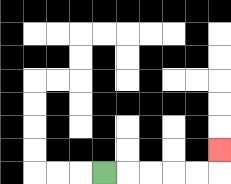{'start': '[4, 7]', 'end': '[9, 6]', 'path_directions': 'R,R,R,R,R,U', 'path_coordinates': '[[4, 7], [5, 7], [6, 7], [7, 7], [8, 7], [9, 7], [9, 6]]'}